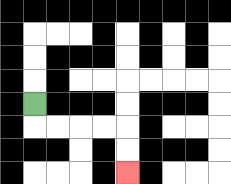{'start': '[1, 4]', 'end': '[5, 7]', 'path_directions': 'D,R,R,R,R,D,D', 'path_coordinates': '[[1, 4], [1, 5], [2, 5], [3, 5], [4, 5], [5, 5], [5, 6], [5, 7]]'}